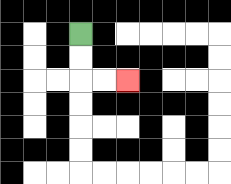{'start': '[3, 1]', 'end': '[5, 3]', 'path_directions': 'D,D,R,R', 'path_coordinates': '[[3, 1], [3, 2], [3, 3], [4, 3], [5, 3]]'}